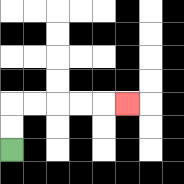{'start': '[0, 6]', 'end': '[5, 4]', 'path_directions': 'U,U,R,R,R,R,R', 'path_coordinates': '[[0, 6], [0, 5], [0, 4], [1, 4], [2, 4], [3, 4], [4, 4], [5, 4]]'}